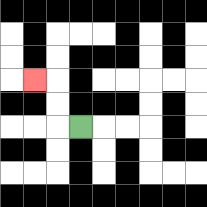{'start': '[3, 5]', 'end': '[1, 3]', 'path_directions': 'L,U,U,L', 'path_coordinates': '[[3, 5], [2, 5], [2, 4], [2, 3], [1, 3]]'}